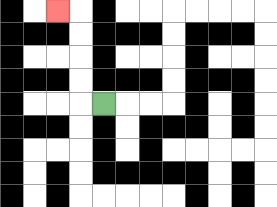{'start': '[4, 4]', 'end': '[2, 0]', 'path_directions': 'L,U,U,U,U,L', 'path_coordinates': '[[4, 4], [3, 4], [3, 3], [3, 2], [3, 1], [3, 0], [2, 0]]'}